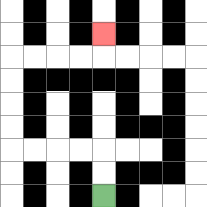{'start': '[4, 8]', 'end': '[4, 1]', 'path_directions': 'U,U,L,L,L,L,U,U,U,U,R,R,R,R,U', 'path_coordinates': '[[4, 8], [4, 7], [4, 6], [3, 6], [2, 6], [1, 6], [0, 6], [0, 5], [0, 4], [0, 3], [0, 2], [1, 2], [2, 2], [3, 2], [4, 2], [4, 1]]'}